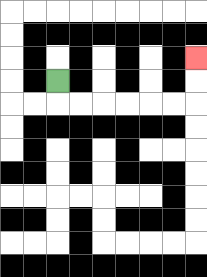{'start': '[2, 3]', 'end': '[8, 2]', 'path_directions': 'D,R,R,R,R,R,R,U,U', 'path_coordinates': '[[2, 3], [2, 4], [3, 4], [4, 4], [5, 4], [6, 4], [7, 4], [8, 4], [8, 3], [8, 2]]'}